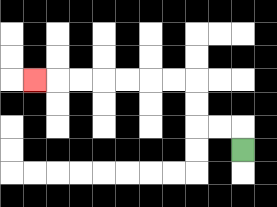{'start': '[10, 6]', 'end': '[1, 3]', 'path_directions': 'U,L,L,U,U,L,L,L,L,L,L,L', 'path_coordinates': '[[10, 6], [10, 5], [9, 5], [8, 5], [8, 4], [8, 3], [7, 3], [6, 3], [5, 3], [4, 3], [3, 3], [2, 3], [1, 3]]'}